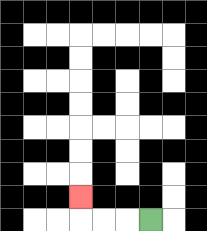{'start': '[6, 9]', 'end': '[3, 8]', 'path_directions': 'L,L,L,U', 'path_coordinates': '[[6, 9], [5, 9], [4, 9], [3, 9], [3, 8]]'}